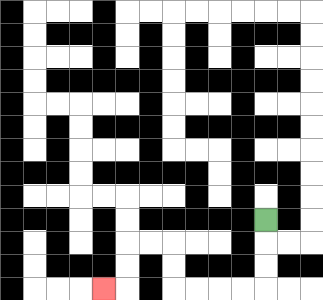{'start': '[11, 9]', 'end': '[4, 12]', 'path_directions': 'D,D,D,L,L,L,L,U,U,L,L,D,D,L', 'path_coordinates': '[[11, 9], [11, 10], [11, 11], [11, 12], [10, 12], [9, 12], [8, 12], [7, 12], [7, 11], [7, 10], [6, 10], [5, 10], [5, 11], [5, 12], [4, 12]]'}